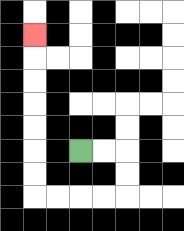{'start': '[3, 6]', 'end': '[1, 1]', 'path_directions': 'R,R,D,D,L,L,L,L,U,U,U,U,U,U,U', 'path_coordinates': '[[3, 6], [4, 6], [5, 6], [5, 7], [5, 8], [4, 8], [3, 8], [2, 8], [1, 8], [1, 7], [1, 6], [1, 5], [1, 4], [1, 3], [1, 2], [1, 1]]'}